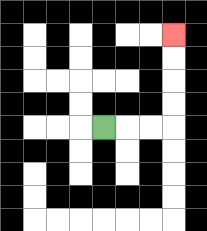{'start': '[4, 5]', 'end': '[7, 1]', 'path_directions': 'R,R,R,U,U,U,U', 'path_coordinates': '[[4, 5], [5, 5], [6, 5], [7, 5], [7, 4], [7, 3], [7, 2], [7, 1]]'}